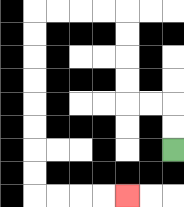{'start': '[7, 6]', 'end': '[5, 8]', 'path_directions': 'U,U,L,L,U,U,U,U,L,L,L,L,D,D,D,D,D,D,D,D,R,R,R,R', 'path_coordinates': '[[7, 6], [7, 5], [7, 4], [6, 4], [5, 4], [5, 3], [5, 2], [5, 1], [5, 0], [4, 0], [3, 0], [2, 0], [1, 0], [1, 1], [1, 2], [1, 3], [1, 4], [1, 5], [1, 6], [1, 7], [1, 8], [2, 8], [3, 8], [4, 8], [5, 8]]'}